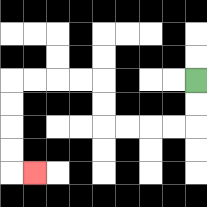{'start': '[8, 3]', 'end': '[1, 7]', 'path_directions': 'D,D,L,L,L,L,U,U,L,L,L,L,D,D,D,D,R', 'path_coordinates': '[[8, 3], [8, 4], [8, 5], [7, 5], [6, 5], [5, 5], [4, 5], [4, 4], [4, 3], [3, 3], [2, 3], [1, 3], [0, 3], [0, 4], [0, 5], [0, 6], [0, 7], [1, 7]]'}